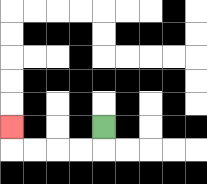{'start': '[4, 5]', 'end': '[0, 5]', 'path_directions': 'D,L,L,L,L,U', 'path_coordinates': '[[4, 5], [4, 6], [3, 6], [2, 6], [1, 6], [0, 6], [0, 5]]'}